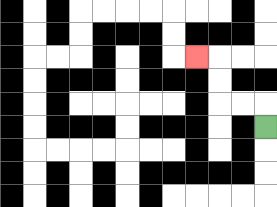{'start': '[11, 5]', 'end': '[8, 2]', 'path_directions': 'U,L,L,U,U,L', 'path_coordinates': '[[11, 5], [11, 4], [10, 4], [9, 4], [9, 3], [9, 2], [8, 2]]'}